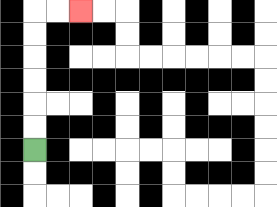{'start': '[1, 6]', 'end': '[3, 0]', 'path_directions': 'U,U,U,U,U,U,R,R', 'path_coordinates': '[[1, 6], [1, 5], [1, 4], [1, 3], [1, 2], [1, 1], [1, 0], [2, 0], [3, 0]]'}